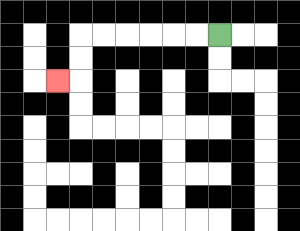{'start': '[9, 1]', 'end': '[2, 3]', 'path_directions': 'L,L,L,L,L,L,D,D,L', 'path_coordinates': '[[9, 1], [8, 1], [7, 1], [6, 1], [5, 1], [4, 1], [3, 1], [3, 2], [3, 3], [2, 3]]'}